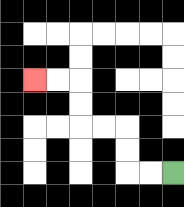{'start': '[7, 7]', 'end': '[1, 3]', 'path_directions': 'L,L,U,U,L,L,U,U,L,L', 'path_coordinates': '[[7, 7], [6, 7], [5, 7], [5, 6], [5, 5], [4, 5], [3, 5], [3, 4], [3, 3], [2, 3], [1, 3]]'}